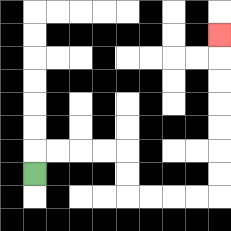{'start': '[1, 7]', 'end': '[9, 1]', 'path_directions': 'U,R,R,R,R,D,D,R,R,R,R,U,U,U,U,U,U,U', 'path_coordinates': '[[1, 7], [1, 6], [2, 6], [3, 6], [4, 6], [5, 6], [5, 7], [5, 8], [6, 8], [7, 8], [8, 8], [9, 8], [9, 7], [9, 6], [9, 5], [9, 4], [9, 3], [9, 2], [9, 1]]'}